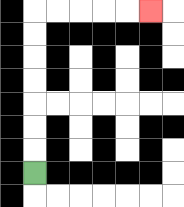{'start': '[1, 7]', 'end': '[6, 0]', 'path_directions': 'U,U,U,U,U,U,U,R,R,R,R,R', 'path_coordinates': '[[1, 7], [1, 6], [1, 5], [1, 4], [1, 3], [1, 2], [1, 1], [1, 0], [2, 0], [3, 0], [4, 0], [5, 0], [6, 0]]'}